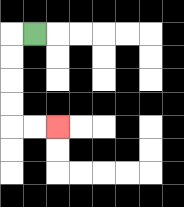{'start': '[1, 1]', 'end': '[2, 5]', 'path_directions': 'L,D,D,D,D,R,R', 'path_coordinates': '[[1, 1], [0, 1], [0, 2], [0, 3], [0, 4], [0, 5], [1, 5], [2, 5]]'}